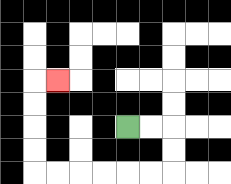{'start': '[5, 5]', 'end': '[2, 3]', 'path_directions': 'R,R,D,D,L,L,L,L,L,L,U,U,U,U,R', 'path_coordinates': '[[5, 5], [6, 5], [7, 5], [7, 6], [7, 7], [6, 7], [5, 7], [4, 7], [3, 7], [2, 7], [1, 7], [1, 6], [1, 5], [1, 4], [1, 3], [2, 3]]'}